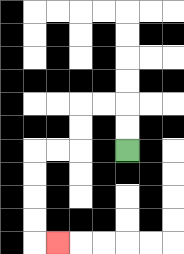{'start': '[5, 6]', 'end': '[2, 10]', 'path_directions': 'U,U,L,L,D,D,L,L,D,D,D,D,R', 'path_coordinates': '[[5, 6], [5, 5], [5, 4], [4, 4], [3, 4], [3, 5], [3, 6], [2, 6], [1, 6], [1, 7], [1, 8], [1, 9], [1, 10], [2, 10]]'}